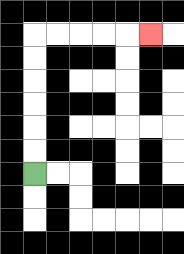{'start': '[1, 7]', 'end': '[6, 1]', 'path_directions': 'U,U,U,U,U,U,R,R,R,R,R', 'path_coordinates': '[[1, 7], [1, 6], [1, 5], [1, 4], [1, 3], [1, 2], [1, 1], [2, 1], [3, 1], [4, 1], [5, 1], [6, 1]]'}